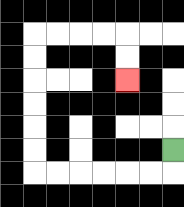{'start': '[7, 6]', 'end': '[5, 3]', 'path_directions': 'D,L,L,L,L,L,L,U,U,U,U,U,U,R,R,R,R,D,D', 'path_coordinates': '[[7, 6], [7, 7], [6, 7], [5, 7], [4, 7], [3, 7], [2, 7], [1, 7], [1, 6], [1, 5], [1, 4], [1, 3], [1, 2], [1, 1], [2, 1], [3, 1], [4, 1], [5, 1], [5, 2], [5, 3]]'}